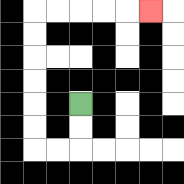{'start': '[3, 4]', 'end': '[6, 0]', 'path_directions': 'D,D,L,L,U,U,U,U,U,U,R,R,R,R,R', 'path_coordinates': '[[3, 4], [3, 5], [3, 6], [2, 6], [1, 6], [1, 5], [1, 4], [1, 3], [1, 2], [1, 1], [1, 0], [2, 0], [3, 0], [4, 0], [5, 0], [6, 0]]'}